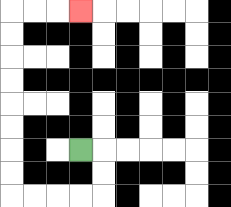{'start': '[3, 6]', 'end': '[3, 0]', 'path_directions': 'R,D,D,L,L,L,L,U,U,U,U,U,U,U,U,R,R,R', 'path_coordinates': '[[3, 6], [4, 6], [4, 7], [4, 8], [3, 8], [2, 8], [1, 8], [0, 8], [0, 7], [0, 6], [0, 5], [0, 4], [0, 3], [0, 2], [0, 1], [0, 0], [1, 0], [2, 0], [3, 0]]'}